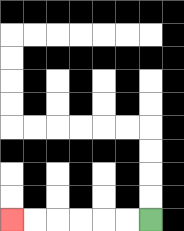{'start': '[6, 9]', 'end': '[0, 9]', 'path_directions': 'L,L,L,L,L,L', 'path_coordinates': '[[6, 9], [5, 9], [4, 9], [3, 9], [2, 9], [1, 9], [0, 9]]'}